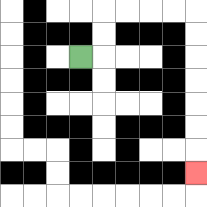{'start': '[3, 2]', 'end': '[8, 7]', 'path_directions': 'R,U,U,R,R,R,R,D,D,D,D,D,D,D', 'path_coordinates': '[[3, 2], [4, 2], [4, 1], [4, 0], [5, 0], [6, 0], [7, 0], [8, 0], [8, 1], [8, 2], [8, 3], [8, 4], [8, 5], [8, 6], [8, 7]]'}